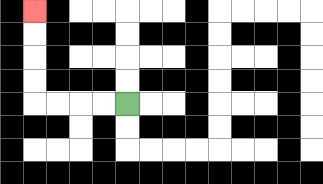{'start': '[5, 4]', 'end': '[1, 0]', 'path_directions': 'L,L,L,L,U,U,U,U', 'path_coordinates': '[[5, 4], [4, 4], [3, 4], [2, 4], [1, 4], [1, 3], [1, 2], [1, 1], [1, 0]]'}